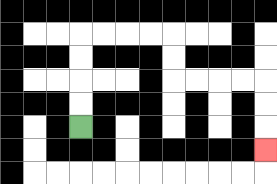{'start': '[3, 5]', 'end': '[11, 6]', 'path_directions': 'U,U,U,U,R,R,R,R,D,D,R,R,R,R,D,D,D', 'path_coordinates': '[[3, 5], [3, 4], [3, 3], [3, 2], [3, 1], [4, 1], [5, 1], [6, 1], [7, 1], [7, 2], [7, 3], [8, 3], [9, 3], [10, 3], [11, 3], [11, 4], [11, 5], [11, 6]]'}